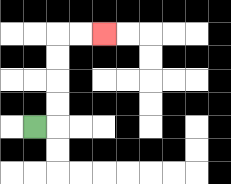{'start': '[1, 5]', 'end': '[4, 1]', 'path_directions': 'R,U,U,U,U,R,R', 'path_coordinates': '[[1, 5], [2, 5], [2, 4], [2, 3], [2, 2], [2, 1], [3, 1], [4, 1]]'}